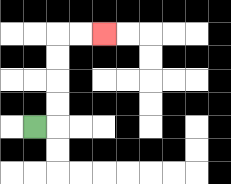{'start': '[1, 5]', 'end': '[4, 1]', 'path_directions': 'R,U,U,U,U,R,R', 'path_coordinates': '[[1, 5], [2, 5], [2, 4], [2, 3], [2, 2], [2, 1], [3, 1], [4, 1]]'}